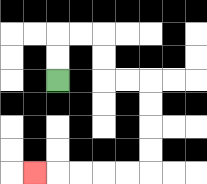{'start': '[2, 3]', 'end': '[1, 7]', 'path_directions': 'U,U,R,R,D,D,R,R,D,D,D,D,L,L,L,L,L', 'path_coordinates': '[[2, 3], [2, 2], [2, 1], [3, 1], [4, 1], [4, 2], [4, 3], [5, 3], [6, 3], [6, 4], [6, 5], [6, 6], [6, 7], [5, 7], [4, 7], [3, 7], [2, 7], [1, 7]]'}